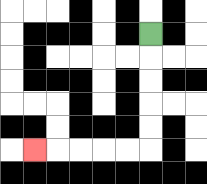{'start': '[6, 1]', 'end': '[1, 6]', 'path_directions': 'D,D,D,D,D,L,L,L,L,L', 'path_coordinates': '[[6, 1], [6, 2], [6, 3], [6, 4], [6, 5], [6, 6], [5, 6], [4, 6], [3, 6], [2, 6], [1, 6]]'}